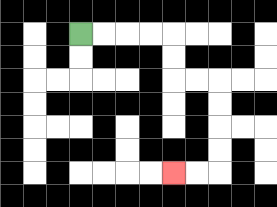{'start': '[3, 1]', 'end': '[7, 7]', 'path_directions': 'R,R,R,R,D,D,R,R,D,D,D,D,L,L', 'path_coordinates': '[[3, 1], [4, 1], [5, 1], [6, 1], [7, 1], [7, 2], [7, 3], [8, 3], [9, 3], [9, 4], [9, 5], [9, 6], [9, 7], [8, 7], [7, 7]]'}